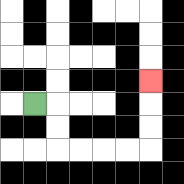{'start': '[1, 4]', 'end': '[6, 3]', 'path_directions': 'R,D,D,R,R,R,R,U,U,U', 'path_coordinates': '[[1, 4], [2, 4], [2, 5], [2, 6], [3, 6], [4, 6], [5, 6], [6, 6], [6, 5], [6, 4], [6, 3]]'}